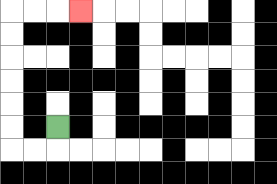{'start': '[2, 5]', 'end': '[3, 0]', 'path_directions': 'D,L,L,U,U,U,U,U,U,R,R,R', 'path_coordinates': '[[2, 5], [2, 6], [1, 6], [0, 6], [0, 5], [0, 4], [0, 3], [0, 2], [0, 1], [0, 0], [1, 0], [2, 0], [3, 0]]'}